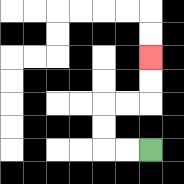{'start': '[6, 6]', 'end': '[6, 2]', 'path_directions': 'L,L,U,U,R,R,U,U', 'path_coordinates': '[[6, 6], [5, 6], [4, 6], [4, 5], [4, 4], [5, 4], [6, 4], [6, 3], [6, 2]]'}